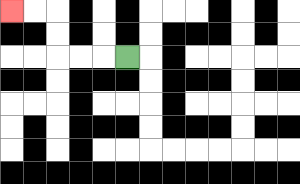{'start': '[5, 2]', 'end': '[0, 0]', 'path_directions': 'L,L,L,U,U,L,L', 'path_coordinates': '[[5, 2], [4, 2], [3, 2], [2, 2], [2, 1], [2, 0], [1, 0], [0, 0]]'}